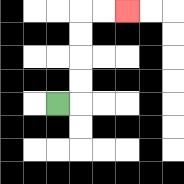{'start': '[2, 4]', 'end': '[5, 0]', 'path_directions': 'R,U,U,U,U,R,R', 'path_coordinates': '[[2, 4], [3, 4], [3, 3], [3, 2], [3, 1], [3, 0], [4, 0], [5, 0]]'}